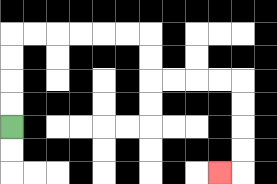{'start': '[0, 5]', 'end': '[9, 7]', 'path_directions': 'U,U,U,U,R,R,R,R,R,R,D,D,R,R,R,R,D,D,D,D,L', 'path_coordinates': '[[0, 5], [0, 4], [0, 3], [0, 2], [0, 1], [1, 1], [2, 1], [3, 1], [4, 1], [5, 1], [6, 1], [6, 2], [6, 3], [7, 3], [8, 3], [9, 3], [10, 3], [10, 4], [10, 5], [10, 6], [10, 7], [9, 7]]'}